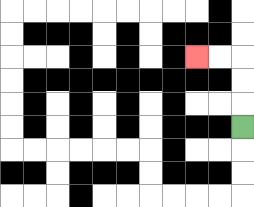{'start': '[10, 5]', 'end': '[8, 2]', 'path_directions': 'U,U,U,L,L', 'path_coordinates': '[[10, 5], [10, 4], [10, 3], [10, 2], [9, 2], [8, 2]]'}